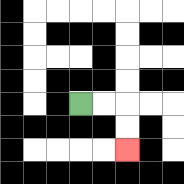{'start': '[3, 4]', 'end': '[5, 6]', 'path_directions': 'R,R,D,D', 'path_coordinates': '[[3, 4], [4, 4], [5, 4], [5, 5], [5, 6]]'}